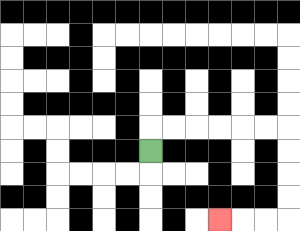{'start': '[6, 6]', 'end': '[9, 9]', 'path_directions': 'U,R,R,R,R,R,R,D,D,D,D,L,L,L', 'path_coordinates': '[[6, 6], [6, 5], [7, 5], [8, 5], [9, 5], [10, 5], [11, 5], [12, 5], [12, 6], [12, 7], [12, 8], [12, 9], [11, 9], [10, 9], [9, 9]]'}